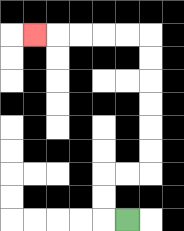{'start': '[5, 9]', 'end': '[1, 1]', 'path_directions': 'L,U,U,R,R,U,U,U,U,U,U,L,L,L,L,L', 'path_coordinates': '[[5, 9], [4, 9], [4, 8], [4, 7], [5, 7], [6, 7], [6, 6], [6, 5], [6, 4], [6, 3], [6, 2], [6, 1], [5, 1], [4, 1], [3, 1], [2, 1], [1, 1]]'}